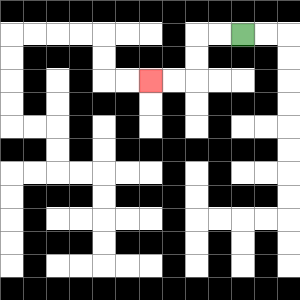{'start': '[10, 1]', 'end': '[6, 3]', 'path_directions': 'L,L,D,D,L,L', 'path_coordinates': '[[10, 1], [9, 1], [8, 1], [8, 2], [8, 3], [7, 3], [6, 3]]'}